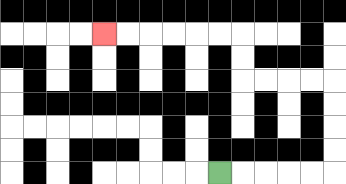{'start': '[9, 7]', 'end': '[4, 1]', 'path_directions': 'R,R,R,R,R,U,U,U,U,L,L,L,L,U,U,L,L,L,L,L,L', 'path_coordinates': '[[9, 7], [10, 7], [11, 7], [12, 7], [13, 7], [14, 7], [14, 6], [14, 5], [14, 4], [14, 3], [13, 3], [12, 3], [11, 3], [10, 3], [10, 2], [10, 1], [9, 1], [8, 1], [7, 1], [6, 1], [5, 1], [4, 1]]'}